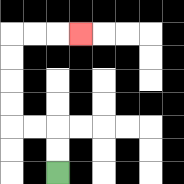{'start': '[2, 7]', 'end': '[3, 1]', 'path_directions': 'U,U,L,L,U,U,U,U,R,R,R', 'path_coordinates': '[[2, 7], [2, 6], [2, 5], [1, 5], [0, 5], [0, 4], [0, 3], [0, 2], [0, 1], [1, 1], [2, 1], [3, 1]]'}